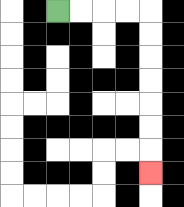{'start': '[2, 0]', 'end': '[6, 7]', 'path_directions': 'R,R,R,R,D,D,D,D,D,D,D', 'path_coordinates': '[[2, 0], [3, 0], [4, 0], [5, 0], [6, 0], [6, 1], [6, 2], [6, 3], [6, 4], [6, 5], [6, 6], [6, 7]]'}